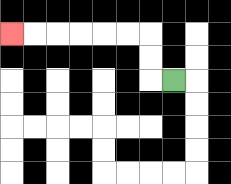{'start': '[7, 3]', 'end': '[0, 1]', 'path_directions': 'L,U,U,L,L,L,L,L,L', 'path_coordinates': '[[7, 3], [6, 3], [6, 2], [6, 1], [5, 1], [4, 1], [3, 1], [2, 1], [1, 1], [0, 1]]'}